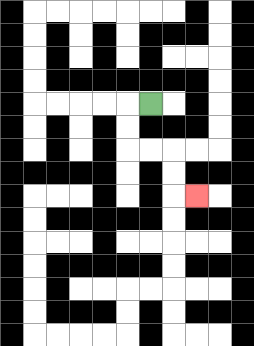{'start': '[6, 4]', 'end': '[8, 8]', 'path_directions': 'L,D,D,R,R,D,D,R', 'path_coordinates': '[[6, 4], [5, 4], [5, 5], [5, 6], [6, 6], [7, 6], [7, 7], [7, 8], [8, 8]]'}